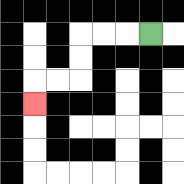{'start': '[6, 1]', 'end': '[1, 4]', 'path_directions': 'L,L,L,D,D,L,L,D', 'path_coordinates': '[[6, 1], [5, 1], [4, 1], [3, 1], [3, 2], [3, 3], [2, 3], [1, 3], [1, 4]]'}